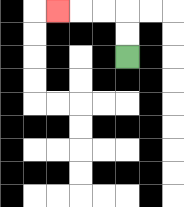{'start': '[5, 2]', 'end': '[2, 0]', 'path_directions': 'U,U,L,L,L', 'path_coordinates': '[[5, 2], [5, 1], [5, 0], [4, 0], [3, 0], [2, 0]]'}